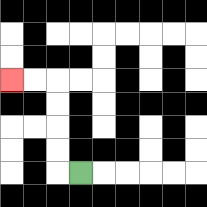{'start': '[3, 7]', 'end': '[0, 3]', 'path_directions': 'L,U,U,U,U,L,L', 'path_coordinates': '[[3, 7], [2, 7], [2, 6], [2, 5], [2, 4], [2, 3], [1, 3], [0, 3]]'}